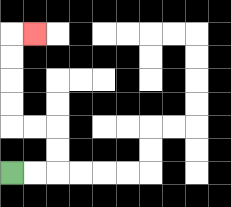{'start': '[0, 7]', 'end': '[1, 1]', 'path_directions': 'R,R,U,U,L,L,U,U,U,U,R', 'path_coordinates': '[[0, 7], [1, 7], [2, 7], [2, 6], [2, 5], [1, 5], [0, 5], [0, 4], [0, 3], [0, 2], [0, 1], [1, 1]]'}